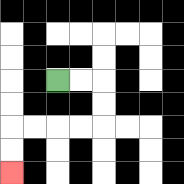{'start': '[2, 3]', 'end': '[0, 7]', 'path_directions': 'R,R,D,D,L,L,L,L,D,D', 'path_coordinates': '[[2, 3], [3, 3], [4, 3], [4, 4], [4, 5], [3, 5], [2, 5], [1, 5], [0, 5], [0, 6], [0, 7]]'}